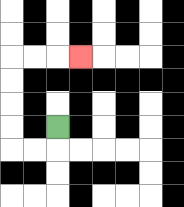{'start': '[2, 5]', 'end': '[3, 2]', 'path_directions': 'D,L,L,U,U,U,U,R,R,R', 'path_coordinates': '[[2, 5], [2, 6], [1, 6], [0, 6], [0, 5], [0, 4], [0, 3], [0, 2], [1, 2], [2, 2], [3, 2]]'}